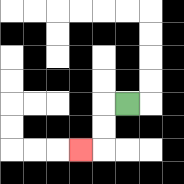{'start': '[5, 4]', 'end': '[3, 6]', 'path_directions': 'L,D,D,L', 'path_coordinates': '[[5, 4], [4, 4], [4, 5], [4, 6], [3, 6]]'}